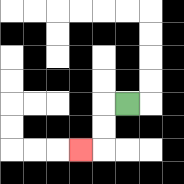{'start': '[5, 4]', 'end': '[3, 6]', 'path_directions': 'L,D,D,L', 'path_coordinates': '[[5, 4], [4, 4], [4, 5], [4, 6], [3, 6]]'}